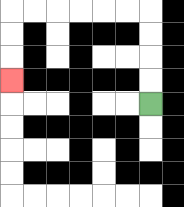{'start': '[6, 4]', 'end': '[0, 3]', 'path_directions': 'U,U,U,U,L,L,L,L,L,L,D,D,D', 'path_coordinates': '[[6, 4], [6, 3], [6, 2], [6, 1], [6, 0], [5, 0], [4, 0], [3, 0], [2, 0], [1, 0], [0, 0], [0, 1], [0, 2], [0, 3]]'}